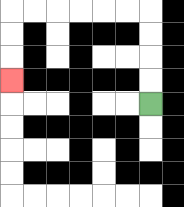{'start': '[6, 4]', 'end': '[0, 3]', 'path_directions': 'U,U,U,U,L,L,L,L,L,L,D,D,D', 'path_coordinates': '[[6, 4], [6, 3], [6, 2], [6, 1], [6, 0], [5, 0], [4, 0], [3, 0], [2, 0], [1, 0], [0, 0], [0, 1], [0, 2], [0, 3]]'}